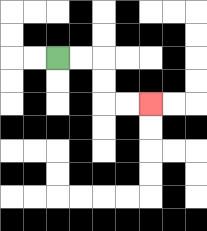{'start': '[2, 2]', 'end': '[6, 4]', 'path_directions': 'R,R,D,D,R,R', 'path_coordinates': '[[2, 2], [3, 2], [4, 2], [4, 3], [4, 4], [5, 4], [6, 4]]'}